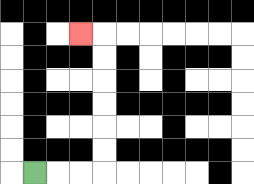{'start': '[1, 7]', 'end': '[3, 1]', 'path_directions': 'R,R,R,U,U,U,U,U,U,L', 'path_coordinates': '[[1, 7], [2, 7], [3, 7], [4, 7], [4, 6], [4, 5], [4, 4], [4, 3], [4, 2], [4, 1], [3, 1]]'}